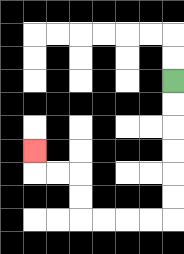{'start': '[7, 3]', 'end': '[1, 6]', 'path_directions': 'D,D,D,D,D,D,L,L,L,L,U,U,L,L,U', 'path_coordinates': '[[7, 3], [7, 4], [7, 5], [7, 6], [7, 7], [7, 8], [7, 9], [6, 9], [5, 9], [4, 9], [3, 9], [3, 8], [3, 7], [2, 7], [1, 7], [1, 6]]'}